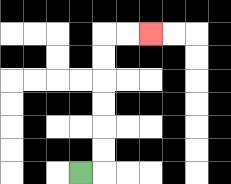{'start': '[3, 7]', 'end': '[6, 1]', 'path_directions': 'R,U,U,U,U,U,U,R,R', 'path_coordinates': '[[3, 7], [4, 7], [4, 6], [4, 5], [4, 4], [4, 3], [4, 2], [4, 1], [5, 1], [6, 1]]'}